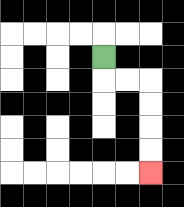{'start': '[4, 2]', 'end': '[6, 7]', 'path_directions': 'D,R,R,D,D,D,D', 'path_coordinates': '[[4, 2], [4, 3], [5, 3], [6, 3], [6, 4], [6, 5], [6, 6], [6, 7]]'}